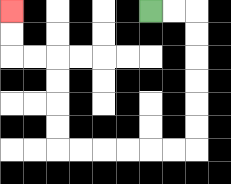{'start': '[6, 0]', 'end': '[0, 0]', 'path_directions': 'R,R,D,D,D,D,D,D,L,L,L,L,L,L,U,U,U,U,L,L,U,U', 'path_coordinates': '[[6, 0], [7, 0], [8, 0], [8, 1], [8, 2], [8, 3], [8, 4], [8, 5], [8, 6], [7, 6], [6, 6], [5, 6], [4, 6], [3, 6], [2, 6], [2, 5], [2, 4], [2, 3], [2, 2], [1, 2], [0, 2], [0, 1], [0, 0]]'}